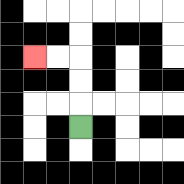{'start': '[3, 5]', 'end': '[1, 2]', 'path_directions': 'U,U,U,L,L', 'path_coordinates': '[[3, 5], [3, 4], [3, 3], [3, 2], [2, 2], [1, 2]]'}